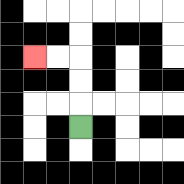{'start': '[3, 5]', 'end': '[1, 2]', 'path_directions': 'U,U,U,L,L', 'path_coordinates': '[[3, 5], [3, 4], [3, 3], [3, 2], [2, 2], [1, 2]]'}